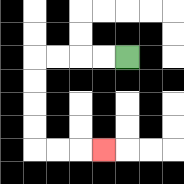{'start': '[5, 2]', 'end': '[4, 6]', 'path_directions': 'L,L,L,L,D,D,D,D,R,R,R', 'path_coordinates': '[[5, 2], [4, 2], [3, 2], [2, 2], [1, 2], [1, 3], [1, 4], [1, 5], [1, 6], [2, 6], [3, 6], [4, 6]]'}